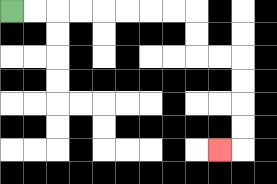{'start': '[0, 0]', 'end': '[9, 6]', 'path_directions': 'R,R,R,R,R,R,R,R,D,D,R,R,D,D,D,D,L', 'path_coordinates': '[[0, 0], [1, 0], [2, 0], [3, 0], [4, 0], [5, 0], [6, 0], [7, 0], [8, 0], [8, 1], [8, 2], [9, 2], [10, 2], [10, 3], [10, 4], [10, 5], [10, 6], [9, 6]]'}